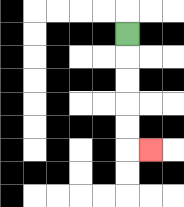{'start': '[5, 1]', 'end': '[6, 6]', 'path_directions': 'D,D,D,D,D,R', 'path_coordinates': '[[5, 1], [5, 2], [5, 3], [5, 4], [5, 5], [5, 6], [6, 6]]'}